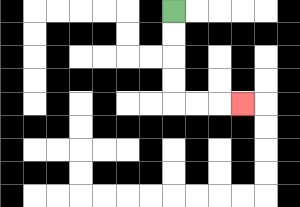{'start': '[7, 0]', 'end': '[10, 4]', 'path_directions': 'D,D,D,D,R,R,R', 'path_coordinates': '[[7, 0], [7, 1], [7, 2], [7, 3], [7, 4], [8, 4], [9, 4], [10, 4]]'}